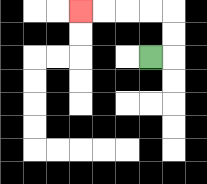{'start': '[6, 2]', 'end': '[3, 0]', 'path_directions': 'R,U,U,L,L,L,L', 'path_coordinates': '[[6, 2], [7, 2], [7, 1], [7, 0], [6, 0], [5, 0], [4, 0], [3, 0]]'}